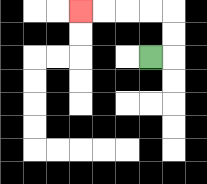{'start': '[6, 2]', 'end': '[3, 0]', 'path_directions': 'R,U,U,L,L,L,L', 'path_coordinates': '[[6, 2], [7, 2], [7, 1], [7, 0], [6, 0], [5, 0], [4, 0], [3, 0]]'}